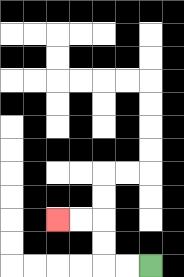{'start': '[6, 11]', 'end': '[2, 9]', 'path_directions': 'L,L,U,U,L,L', 'path_coordinates': '[[6, 11], [5, 11], [4, 11], [4, 10], [4, 9], [3, 9], [2, 9]]'}